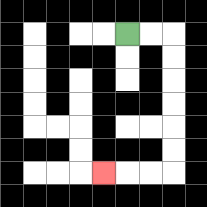{'start': '[5, 1]', 'end': '[4, 7]', 'path_directions': 'R,R,D,D,D,D,D,D,L,L,L', 'path_coordinates': '[[5, 1], [6, 1], [7, 1], [7, 2], [7, 3], [7, 4], [7, 5], [7, 6], [7, 7], [6, 7], [5, 7], [4, 7]]'}